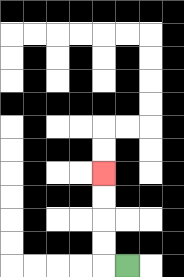{'start': '[5, 11]', 'end': '[4, 7]', 'path_directions': 'L,U,U,U,U', 'path_coordinates': '[[5, 11], [4, 11], [4, 10], [4, 9], [4, 8], [4, 7]]'}